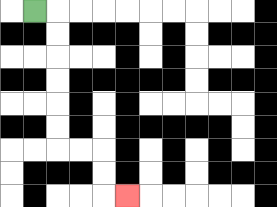{'start': '[1, 0]', 'end': '[5, 8]', 'path_directions': 'R,D,D,D,D,D,D,R,R,D,D,R', 'path_coordinates': '[[1, 0], [2, 0], [2, 1], [2, 2], [2, 3], [2, 4], [2, 5], [2, 6], [3, 6], [4, 6], [4, 7], [4, 8], [5, 8]]'}